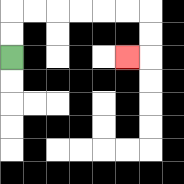{'start': '[0, 2]', 'end': '[5, 2]', 'path_directions': 'U,U,R,R,R,R,R,R,D,D,L', 'path_coordinates': '[[0, 2], [0, 1], [0, 0], [1, 0], [2, 0], [3, 0], [4, 0], [5, 0], [6, 0], [6, 1], [6, 2], [5, 2]]'}